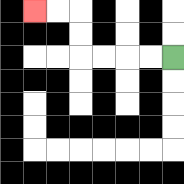{'start': '[7, 2]', 'end': '[1, 0]', 'path_directions': 'L,L,L,L,U,U,L,L', 'path_coordinates': '[[7, 2], [6, 2], [5, 2], [4, 2], [3, 2], [3, 1], [3, 0], [2, 0], [1, 0]]'}